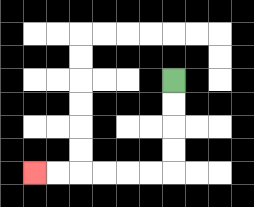{'start': '[7, 3]', 'end': '[1, 7]', 'path_directions': 'D,D,D,D,L,L,L,L,L,L', 'path_coordinates': '[[7, 3], [7, 4], [7, 5], [7, 6], [7, 7], [6, 7], [5, 7], [4, 7], [3, 7], [2, 7], [1, 7]]'}